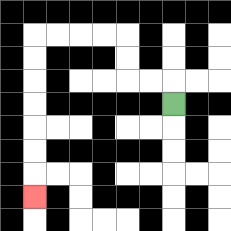{'start': '[7, 4]', 'end': '[1, 8]', 'path_directions': 'U,L,L,U,U,L,L,L,L,D,D,D,D,D,D,D', 'path_coordinates': '[[7, 4], [7, 3], [6, 3], [5, 3], [5, 2], [5, 1], [4, 1], [3, 1], [2, 1], [1, 1], [1, 2], [1, 3], [1, 4], [1, 5], [1, 6], [1, 7], [1, 8]]'}